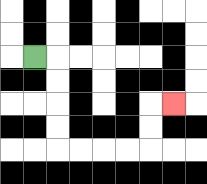{'start': '[1, 2]', 'end': '[7, 4]', 'path_directions': 'R,D,D,D,D,R,R,R,R,U,U,R', 'path_coordinates': '[[1, 2], [2, 2], [2, 3], [2, 4], [2, 5], [2, 6], [3, 6], [4, 6], [5, 6], [6, 6], [6, 5], [6, 4], [7, 4]]'}